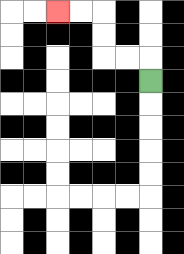{'start': '[6, 3]', 'end': '[2, 0]', 'path_directions': 'U,L,L,U,U,L,L', 'path_coordinates': '[[6, 3], [6, 2], [5, 2], [4, 2], [4, 1], [4, 0], [3, 0], [2, 0]]'}